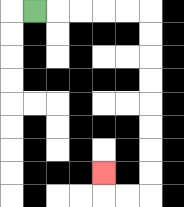{'start': '[1, 0]', 'end': '[4, 7]', 'path_directions': 'R,R,R,R,R,D,D,D,D,D,D,D,D,L,L,U', 'path_coordinates': '[[1, 0], [2, 0], [3, 0], [4, 0], [5, 0], [6, 0], [6, 1], [6, 2], [6, 3], [6, 4], [6, 5], [6, 6], [6, 7], [6, 8], [5, 8], [4, 8], [4, 7]]'}